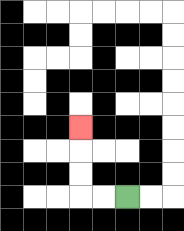{'start': '[5, 8]', 'end': '[3, 5]', 'path_directions': 'L,L,U,U,U', 'path_coordinates': '[[5, 8], [4, 8], [3, 8], [3, 7], [3, 6], [3, 5]]'}